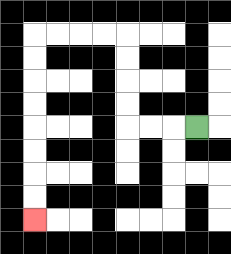{'start': '[8, 5]', 'end': '[1, 9]', 'path_directions': 'L,L,L,U,U,U,U,L,L,L,L,D,D,D,D,D,D,D,D', 'path_coordinates': '[[8, 5], [7, 5], [6, 5], [5, 5], [5, 4], [5, 3], [5, 2], [5, 1], [4, 1], [3, 1], [2, 1], [1, 1], [1, 2], [1, 3], [1, 4], [1, 5], [1, 6], [1, 7], [1, 8], [1, 9]]'}